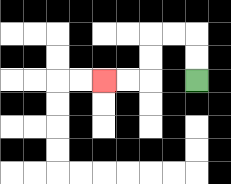{'start': '[8, 3]', 'end': '[4, 3]', 'path_directions': 'U,U,L,L,D,D,L,L', 'path_coordinates': '[[8, 3], [8, 2], [8, 1], [7, 1], [6, 1], [6, 2], [6, 3], [5, 3], [4, 3]]'}